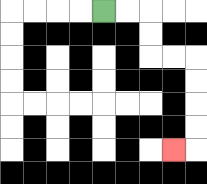{'start': '[4, 0]', 'end': '[7, 6]', 'path_directions': 'R,R,D,D,R,R,D,D,D,D,L', 'path_coordinates': '[[4, 0], [5, 0], [6, 0], [6, 1], [6, 2], [7, 2], [8, 2], [8, 3], [8, 4], [8, 5], [8, 6], [7, 6]]'}